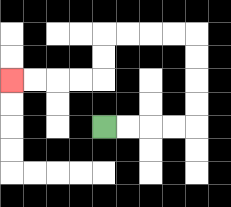{'start': '[4, 5]', 'end': '[0, 3]', 'path_directions': 'R,R,R,R,U,U,U,U,L,L,L,L,D,D,L,L,L,L', 'path_coordinates': '[[4, 5], [5, 5], [6, 5], [7, 5], [8, 5], [8, 4], [8, 3], [8, 2], [8, 1], [7, 1], [6, 1], [5, 1], [4, 1], [4, 2], [4, 3], [3, 3], [2, 3], [1, 3], [0, 3]]'}